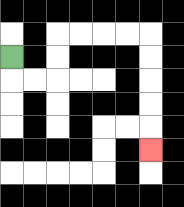{'start': '[0, 2]', 'end': '[6, 6]', 'path_directions': 'D,R,R,U,U,R,R,R,R,D,D,D,D,D', 'path_coordinates': '[[0, 2], [0, 3], [1, 3], [2, 3], [2, 2], [2, 1], [3, 1], [4, 1], [5, 1], [6, 1], [6, 2], [6, 3], [6, 4], [6, 5], [6, 6]]'}